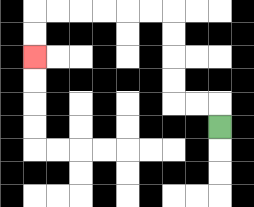{'start': '[9, 5]', 'end': '[1, 2]', 'path_directions': 'U,L,L,U,U,U,U,L,L,L,L,L,L,D,D', 'path_coordinates': '[[9, 5], [9, 4], [8, 4], [7, 4], [7, 3], [7, 2], [7, 1], [7, 0], [6, 0], [5, 0], [4, 0], [3, 0], [2, 0], [1, 0], [1, 1], [1, 2]]'}